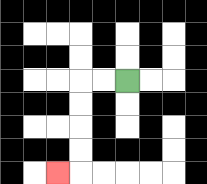{'start': '[5, 3]', 'end': '[2, 7]', 'path_directions': 'L,L,D,D,D,D,L', 'path_coordinates': '[[5, 3], [4, 3], [3, 3], [3, 4], [3, 5], [3, 6], [3, 7], [2, 7]]'}